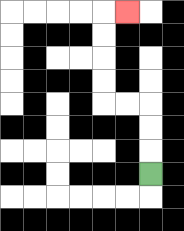{'start': '[6, 7]', 'end': '[5, 0]', 'path_directions': 'U,U,U,L,L,U,U,U,U,R', 'path_coordinates': '[[6, 7], [6, 6], [6, 5], [6, 4], [5, 4], [4, 4], [4, 3], [4, 2], [4, 1], [4, 0], [5, 0]]'}